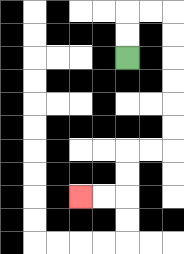{'start': '[5, 2]', 'end': '[3, 8]', 'path_directions': 'U,U,R,R,D,D,D,D,D,D,L,L,D,D,L,L', 'path_coordinates': '[[5, 2], [5, 1], [5, 0], [6, 0], [7, 0], [7, 1], [7, 2], [7, 3], [7, 4], [7, 5], [7, 6], [6, 6], [5, 6], [5, 7], [5, 8], [4, 8], [3, 8]]'}